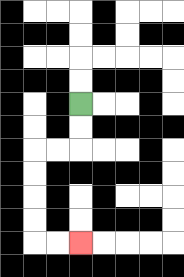{'start': '[3, 4]', 'end': '[3, 10]', 'path_directions': 'D,D,L,L,D,D,D,D,R,R', 'path_coordinates': '[[3, 4], [3, 5], [3, 6], [2, 6], [1, 6], [1, 7], [1, 8], [1, 9], [1, 10], [2, 10], [3, 10]]'}